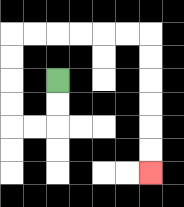{'start': '[2, 3]', 'end': '[6, 7]', 'path_directions': 'D,D,L,L,U,U,U,U,R,R,R,R,R,R,D,D,D,D,D,D', 'path_coordinates': '[[2, 3], [2, 4], [2, 5], [1, 5], [0, 5], [0, 4], [0, 3], [0, 2], [0, 1], [1, 1], [2, 1], [3, 1], [4, 1], [5, 1], [6, 1], [6, 2], [6, 3], [6, 4], [6, 5], [6, 6], [6, 7]]'}